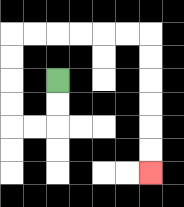{'start': '[2, 3]', 'end': '[6, 7]', 'path_directions': 'D,D,L,L,U,U,U,U,R,R,R,R,R,R,D,D,D,D,D,D', 'path_coordinates': '[[2, 3], [2, 4], [2, 5], [1, 5], [0, 5], [0, 4], [0, 3], [0, 2], [0, 1], [1, 1], [2, 1], [3, 1], [4, 1], [5, 1], [6, 1], [6, 2], [6, 3], [6, 4], [6, 5], [6, 6], [6, 7]]'}